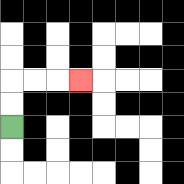{'start': '[0, 5]', 'end': '[3, 3]', 'path_directions': 'U,U,R,R,R', 'path_coordinates': '[[0, 5], [0, 4], [0, 3], [1, 3], [2, 3], [3, 3]]'}